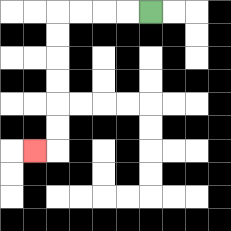{'start': '[6, 0]', 'end': '[1, 6]', 'path_directions': 'L,L,L,L,D,D,D,D,D,D,L', 'path_coordinates': '[[6, 0], [5, 0], [4, 0], [3, 0], [2, 0], [2, 1], [2, 2], [2, 3], [2, 4], [2, 5], [2, 6], [1, 6]]'}